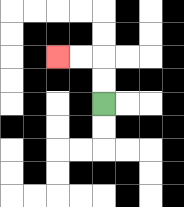{'start': '[4, 4]', 'end': '[2, 2]', 'path_directions': 'U,U,L,L', 'path_coordinates': '[[4, 4], [4, 3], [4, 2], [3, 2], [2, 2]]'}